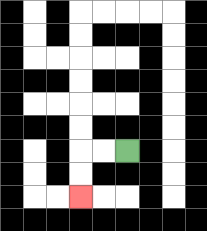{'start': '[5, 6]', 'end': '[3, 8]', 'path_directions': 'L,L,D,D', 'path_coordinates': '[[5, 6], [4, 6], [3, 6], [3, 7], [3, 8]]'}